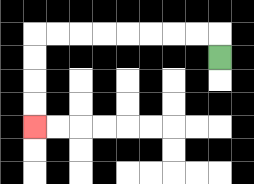{'start': '[9, 2]', 'end': '[1, 5]', 'path_directions': 'U,L,L,L,L,L,L,L,L,D,D,D,D', 'path_coordinates': '[[9, 2], [9, 1], [8, 1], [7, 1], [6, 1], [5, 1], [4, 1], [3, 1], [2, 1], [1, 1], [1, 2], [1, 3], [1, 4], [1, 5]]'}